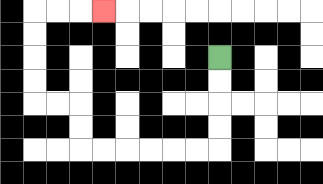{'start': '[9, 2]', 'end': '[4, 0]', 'path_directions': 'D,D,D,D,L,L,L,L,L,L,U,U,L,L,U,U,U,U,R,R,R', 'path_coordinates': '[[9, 2], [9, 3], [9, 4], [9, 5], [9, 6], [8, 6], [7, 6], [6, 6], [5, 6], [4, 6], [3, 6], [3, 5], [3, 4], [2, 4], [1, 4], [1, 3], [1, 2], [1, 1], [1, 0], [2, 0], [3, 0], [4, 0]]'}